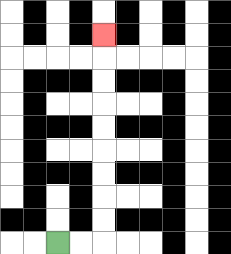{'start': '[2, 10]', 'end': '[4, 1]', 'path_directions': 'R,R,U,U,U,U,U,U,U,U,U', 'path_coordinates': '[[2, 10], [3, 10], [4, 10], [4, 9], [4, 8], [4, 7], [4, 6], [4, 5], [4, 4], [4, 3], [4, 2], [4, 1]]'}